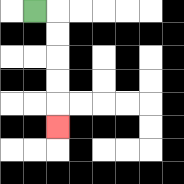{'start': '[1, 0]', 'end': '[2, 5]', 'path_directions': 'R,D,D,D,D,D', 'path_coordinates': '[[1, 0], [2, 0], [2, 1], [2, 2], [2, 3], [2, 4], [2, 5]]'}